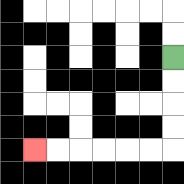{'start': '[7, 2]', 'end': '[1, 6]', 'path_directions': 'D,D,D,D,L,L,L,L,L,L', 'path_coordinates': '[[7, 2], [7, 3], [7, 4], [7, 5], [7, 6], [6, 6], [5, 6], [4, 6], [3, 6], [2, 6], [1, 6]]'}